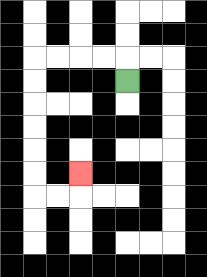{'start': '[5, 3]', 'end': '[3, 7]', 'path_directions': 'U,L,L,L,L,D,D,D,D,D,D,R,R,U', 'path_coordinates': '[[5, 3], [5, 2], [4, 2], [3, 2], [2, 2], [1, 2], [1, 3], [1, 4], [1, 5], [1, 6], [1, 7], [1, 8], [2, 8], [3, 8], [3, 7]]'}